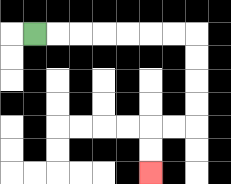{'start': '[1, 1]', 'end': '[6, 7]', 'path_directions': 'R,R,R,R,R,R,R,D,D,D,D,L,L,D,D', 'path_coordinates': '[[1, 1], [2, 1], [3, 1], [4, 1], [5, 1], [6, 1], [7, 1], [8, 1], [8, 2], [8, 3], [8, 4], [8, 5], [7, 5], [6, 5], [6, 6], [6, 7]]'}